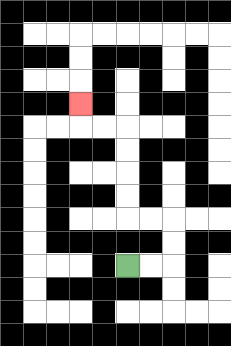{'start': '[5, 11]', 'end': '[3, 4]', 'path_directions': 'R,R,U,U,L,L,U,U,U,U,L,L,U', 'path_coordinates': '[[5, 11], [6, 11], [7, 11], [7, 10], [7, 9], [6, 9], [5, 9], [5, 8], [5, 7], [5, 6], [5, 5], [4, 5], [3, 5], [3, 4]]'}